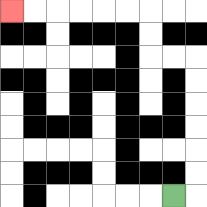{'start': '[7, 8]', 'end': '[0, 0]', 'path_directions': 'R,U,U,U,U,U,U,L,L,U,U,L,L,L,L,L,L', 'path_coordinates': '[[7, 8], [8, 8], [8, 7], [8, 6], [8, 5], [8, 4], [8, 3], [8, 2], [7, 2], [6, 2], [6, 1], [6, 0], [5, 0], [4, 0], [3, 0], [2, 0], [1, 0], [0, 0]]'}